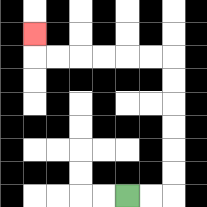{'start': '[5, 8]', 'end': '[1, 1]', 'path_directions': 'R,R,U,U,U,U,U,U,L,L,L,L,L,L,U', 'path_coordinates': '[[5, 8], [6, 8], [7, 8], [7, 7], [7, 6], [7, 5], [7, 4], [7, 3], [7, 2], [6, 2], [5, 2], [4, 2], [3, 2], [2, 2], [1, 2], [1, 1]]'}